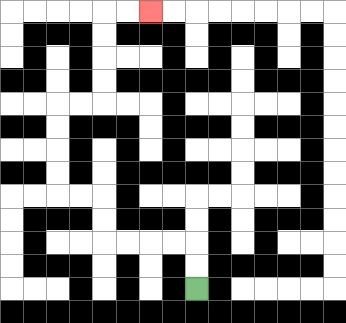{'start': '[8, 12]', 'end': '[6, 0]', 'path_directions': 'U,U,L,L,L,L,U,U,L,L,U,U,U,U,R,R,U,U,U,U,R,R', 'path_coordinates': '[[8, 12], [8, 11], [8, 10], [7, 10], [6, 10], [5, 10], [4, 10], [4, 9], [4, 8], [3, 8], [2, 8], [2, 7], [2, 6], [2, 5], [2, 4], [3, 4], [4, 4], [4, 3], [4, 2], [4, 1], [4, 0], [5, 0], [6, 0]]'}